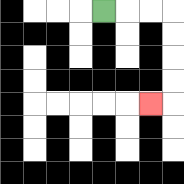{'start': '[4, 0]', 'end': '[6, 4]', 'path_directions': 'R,R,R,D,D,D,D,L', 'path_coordinates': '[[4, 0], [5, 0], [6, 0], [7, 0], [7, 1], [7, 2], [7, 3], [7, 4], [6, 4]]'}